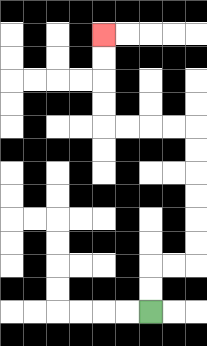{'start': '[6, 13]', 'end': '[4, 1]', 'path_directions': 'U,U,R,R,U,U,U,U,U,U,L,L,L,L,U,U,U,U', 'path_coordinates': '[[6, 13], [6, 12], [6, 11], [7, 11], [8, 11], [8, 10], [8, 9], [8, 8], [8, 7], [8, 6], [8, 5], [7, 5], [6, 5], [5, 5], [4, 5], [4, 4], [4, 3], [4, 2], [4, 1]]'}